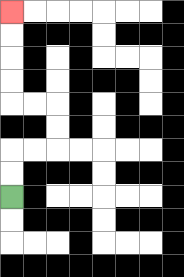{'start': '[0, 8]', 'end': '[0, 0]', 'path_directions': 'U,U,R,R,U,U,L,L,U,U,U,U', 'path_coordinates': '[[0, 8], [0, 7], [0, 6], [1, 6], [2, 6], [2, 5], [2, 4], [1, 4], [0, 4], [0, 3], [0, 2], [0, 1], [0, 0]]'}